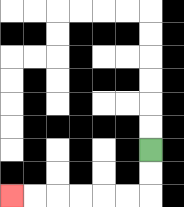{'start': '[6, 6]', 'end': '[0, 8]', 'path_directions': 'D,D,L,L,L,L,L,L', 'path_coordinates': '[[6, 6], [6, 7], [6, 8], [5, 8], [4, 8], [3, 8], [2, 8], [1, 8], [0, 8]]'}